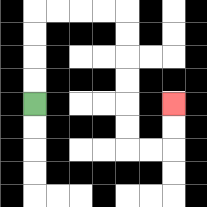{'start': '[1, 4]', 'end': '[7, 4]', 'path_directions': 'U,U,U,U,R,R,R,R,D,D,D,D,D,D,R,R,U,U', 'path_coordinates': '[[1, 4], [1, 3], [1, 2], [1, 1], [1, 0], [2, 0], [3, 0], [4, 0], [5, 0], [5, 1], [5, 2], [5, 3], [5, 4], [5, 5], [5, 6], [6, 6], [7, 6], [7, 5], [7, 4]]'}